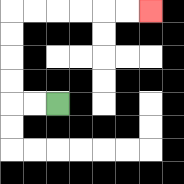{'start': '[2, 4]', 'end': '[6, 0]', 'path_directions': 'L,L,U,U,U,U,R,R,R,R,R,R', 'path_coordinates': '[[2, 4], [1, 4], [0, 4], [0, 3], [0, 2], [0, 1], [0, 0], [1, 0], [2, 0], [3, 0], [4, 0], [5, 0], [6, 0]]'}